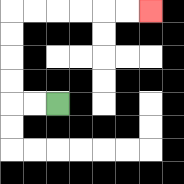{'start': '[2, 4]', 'end': '[6, 0]', 'path_directions': 'L,L,U,U,U,U,R,R,R,R,R,R', 'path_coordinates': '[[2, 4], [1, 4], [0, 4], [0, 3], [0, 2], [0, 1], [0, 0], [1, 0], [2, 0], [3, 0], [4, 0], [5, 0], [6, 0]]'}